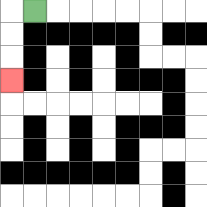{'start': '[1, 0]', 'end': '[0, 3]', 'path_directions': 'L,D,D,D', 'path_coordinates': '[[1, 0], [0, 0], [0, 1], [0, 2], [0, 3]]'}